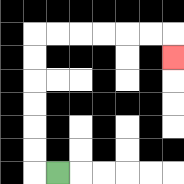{'start': '[2, 7]', 'end': '[7, 2]', 'path_directions': 'L,U,U,U,U,U,U,R,R,R,R,R,R,D', 'path_coordinates': '[[2, 7], [1, 7], [1, 6], [1, 5], [1, 4], [1, 3], [1, 2], [1, 1], [2, 1], [3, 1], [4, 1], [5, 1], [6, 1], [7, 1], [7, 2]]'}